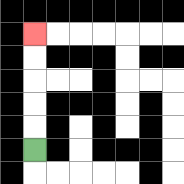{'start': '[1, 6]', 'end': '[1, 1]', 'path_directions': 'U,U,U,U,U', 'path_coordinates': '[[1, 6], [1, 5], [1, 4], [1, 3], [1, 2], [1, 1]]'}